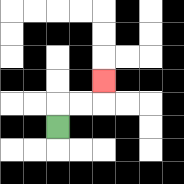{'start': '[2, 5]', 'end': '[4, 3]', 'path_directions': 'U,R,R,U', 'path_coordinates': '[[2, 5], [2, 4], [3, 4], [4, 4], [4, 3]]'}